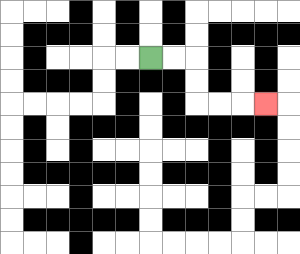{'start': '[6, 2]', 'end': '[11, 4]', 'path_directions': 'R,R,D,D,R,R,R', 'path_coordinates': '[[6, 2], [7, 2], [8, 2], [8, 3], [8, 4], [9, 4], [10, 4], [11, 4]]'}